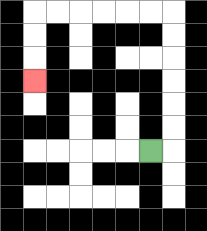{'start': '[6, 6]', 'end': '[1, 3]', 'path_directions': 'R,U,U,U,U,U,U,L,L,L,L,L,L,D,D,D', 'path_coordinates': '[[6, 6], [7, 6], [7, 5], [7, 4], [7, 3], [7, 2], [7, 1], [7, 0], [6, 0], [5, 0], [4, 0], [3, 0], [2, 0], [1, 0], [1, 1], [1, 2], [1, 3]]'}